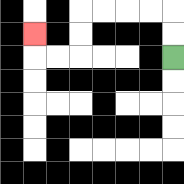{'start': '[7, 2]', 'end': '[1, 1]', 'path_directions': 'U,U,L,L,L,L,D,D,L,L,U', 'path_coordinates': '[[7, 2], [7, 1], [7, 0], [6, 0], [5, 0], [4, 0], [3, 0], [3, 1], [3, 2], [2, 2], [1, 2], [1, 1]]'}